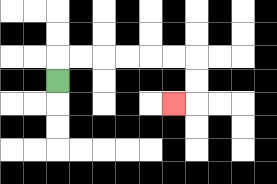{'start': '[2, 3]', 'end': '[7, 4]', 'path_directions': 'U,R,R,R,R,R,R,D,D,L', 'path_coordinates': '[[2, 3], [2, 2], [3, 2], [4, 2], [5, 2], [6, 2], [7, 2], [8, 2], [8, 3], [8, 4], [7, 4]]'}